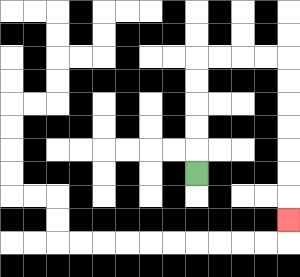{'start': '[8, 7]', 'end': '[12, 9]', 'path_directions': 'U,U,U,U,U,R,R,R,R,D,D,D,D,D,D,D', 'path_coordinates': '[[8, 7], [8, 6], [8, 5], [8, 4], [8, 3], [8, 2], [9, 2], [10, 2], [11, 2], [12, 2], [12, 3], [12, 4], [12, 5], [12, 6], [12, 7], [12, 8], [12, 9]]'}